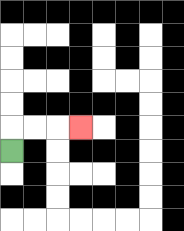{'start': '[0, 6]', 'end': '[3, 5]', 'path_directions': 'U,R,R,R', 'path_coordinates': '[[0, 6], [0, 5], [1, 5], [2, 5], [3, 5]]'}